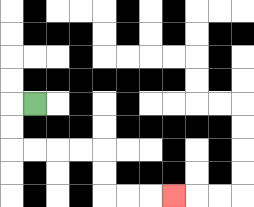{'start': '[1, 4]', 'end': '[7, 8]', 'path_directions': 'L,D,D,R,R,R,R,D,D,R,R,R', 'path_coordinates': '[[1, 4], [0, 4], [0, 5], [0, 6], [1, 6], [2, 6], [3, 6], [4, 6], [4, 7], [4, 8], [5, 8], [6, 8], [7, 8]]'}